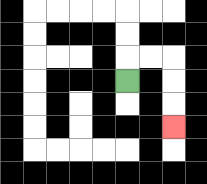{'start': '[5, 3]', 'end': '[7, 5]', 'path_directions': 'U,R,R,D,D,D', 'path_coordinates': '[[5, 3], [5, 2], [6, 2], [7, 2], [7, 3], [7, 4], [7, 5]]'}